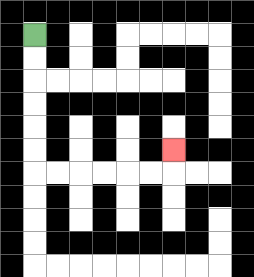{'start': '[1, 1]', 'end': '[7, 6]', 'path_directions': 'D,D,D,D,D,D,R,R,R,R,R,R,U', 'path_coordinates': '[[1, 1], [1, 2], [1, 3], [1, 4], [1, 5], [1, 6], [1, 7], [2, 7], [3, 7], [4, 7], [5, 7], [6, 7], [7, 7], [7, 6]]'}